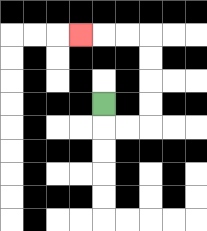{'start': '[4, 4]', 'end': '[3, 1]', 'path_directions': 'D,R,R,U,U,U,U,L,L,L', 'path_coordinates': '[[4, 4], [4, 5], [5, 5], [6, 5], [6, 4], [6, 3], [6, 2], [6, 1], [5, 1], [4, 1], [3, 1]]'}